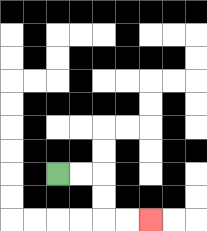{'start': '[2, 7]', 'end': '[6, 9]', 'path_directions': 'R,R,D,D,R,R', 'path_coordinates': '[[2, 7], [3, 7], [4, 7], [4, 8], [4, 9], [5, 9], [6, 9]]'}